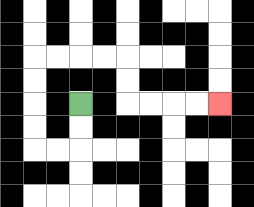{'start': '[3, 4]', 'end': '[9, 4]', 'path_directions': 'D,D,L,L,U,U,U,U,R,R,R,R,D,D,R,R,R,R', 'path_coordinates': '[[3, 4], [3, 5], [3, 6], [2, 6], [1, 6], [1, 5], [1, 4], [1, 3], [1, 2], [2, 2], [3, 2], [4, 2], [5, 2], [5, 3], [5, 4], [6, 4], [7, 4], [8, 4], [9, 4]]'}